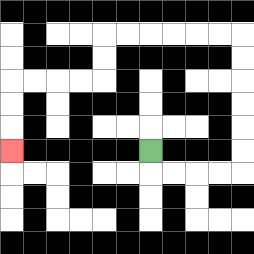{'start': '[6, 6]', 'end': '[0, 6]', 'path_directions': 'D,R,R,R,R,U,U,U,U,U,U,L,L,L,L,L,L,D,D,L,L,L,L,D,D,D', 'path_coordinates': '[[6, 6], [6, 7], [7, 7], [8, 7], [9, 7], [10, 7], [10, 6], [10, 5], [10, 4], [10, 3], [10, 2], [10, 1], [9, 1], [8, 1], [7, 1], [6, 1], [5, 1], [4, 1], [4, 2], [4, 3], [3, 3], [2, 3], [1, 3], [0, 3], [0, 4], [0, 5], [0, 6]]'}